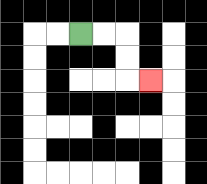{'start': '[3, 1]', 'end': '[6, 3]', 'path_directions': 'R,R,D,D,R', 'path_coordinates': '[[3, 1], [4, 1], [5, 1], [5, 2], [5, 3], [6, 3]]'}